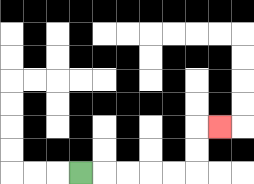{'start': '[3, 7]', 'end': '[9, 5]', 'path_directions': 'R,R,R,R,R,U,U,R', 'path_coordinates': '[[3, 7], [4, 7], [5, 7], [6, 7], [7, 7], [8, 7], [8, 6], [8, 5], [9, 5]]'}